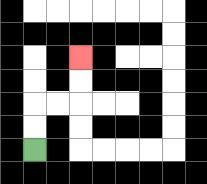{'start': '[1, 6]', 'end': '[3, 2]', 'path_directions': 'U,U,R,R,U,U', 'path_coordinates': '[[1, 6], [1, 5], [1, 4], [2, 4], [3, 4], [3, 3], [3, 2]]'}